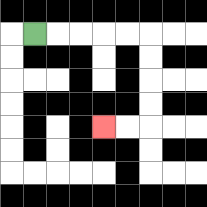{'start': '[1, 1]', 'end': '[4, 5]', 'path_directions': 'R,R,R,R,R,D,D,D,D,L,L', 'path_coordinates': '[[1, 1], [2, 1], [3, 1], [4, 1], [5, 1], [6, 1], [6, 2], [6, 3], [6, 4], [6, 5], [5, 5], [4, 5]]'}